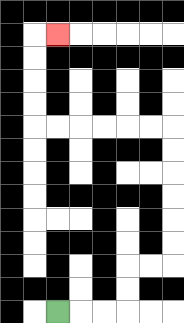{'start': '[2, 13]', 'end': '[2, 1]', 'path_directions': 'R,R,R,U,U,R,R,U,U,U,U,U,U,L,L,L,L,L,L,U,U,U,U,R', 'path_coordinates': '[[2, 13], [3, 13], [4, 13], [5, 13], [5, 12], [5, 11], [6, 11], [7, 11], [7, 10], [7, 9], [7, 8], [7, 7], [7, 6], [7, 5], [6, 5], [5, 5], [4, 5], [3, 5], [2, 5], [1, 5], [1, 4], [1, 3], [1, 2], [1, 1], [2, 1]]'}